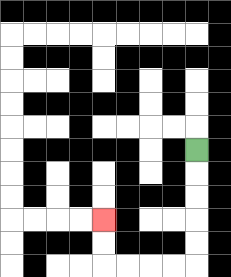{'start': '[8, 6]', 'end': '[4, 9]', 'path_directions': 'D,D,D,D,D,L,L,L,L,U,U', 'path_coordinates': '[[8, 6], [8, 7], [8, 8], [8, 9], [8, 10], [8, 11], [7, 11], [6, 11], [5, 11], [4, 11], [4, 10], [4, 9]]'}